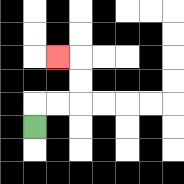{'start': '[1, 5]', 'end': '[2, 2]', 'path_directions': 'U,R,R,U,U,L', 'path_coordinates': '[[1, 5], [1, 4], [2, 4], [3, 4], [3, 3], [3, 2], [2, 2]]'}